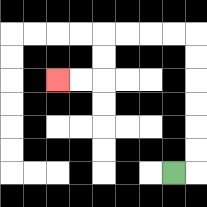{'start': '[7, 7]', 'end': '[2, 3]', 'path_directions': 'R,U,U,U,U,U,U,L,L,L,L,D,D,L,L', 'path_coordinates': '[[7, 7], [8, 7], [8, 6], [8, 5], [8, 4], [8, 3], [8, 2], [8, 1], [7, 1], [6, 1], [5, 1], [4, 1], [4, 2], [4, 3], [3, 3], [2, 3]]'}